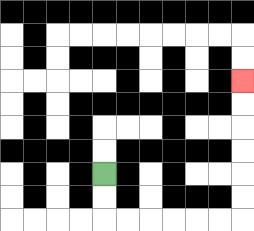{'start': '[4, 7]', 'end': '[10, 3]', 'path_directions': 'D,D,R,R,R,R,R,R,U,U,U,U,U,U', 'path_coordinates': '[[4, 7], [4, 8], [4, 9], [5, 9], [6, 9], [7, 9], [8, 9], [9, 9], [10, 9], [10, 8], [10, 7], [10, 6], [10, 5], [10, 4], [10, 3]]'}